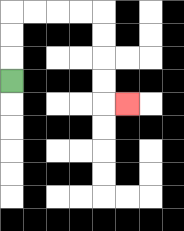{'start': '[0, 3]', 'end': '[5, 4]', 'path_directions': 'U,U,U,R,R,R,R,D,D,D,D,R', 'path_coordinates': '[[0, 3], [0, 2], [0, 1], [0, 0], [1, 0], [2, 0], [3, 0], [4, 0], [4, 1], [4, 2], [4, 3], [4, 4], [5, 4]]'}